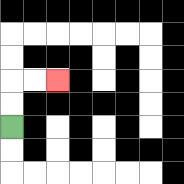{'start': '[0, 5]', 'end': '[2, 3]', 'path_directions': 'U,U,R,R', 'path_coordinates': '[[0, 5], [0, 4], [0, 3], [1, 3], [2, 3]]'}